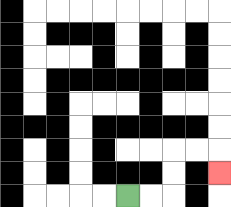{'start': '[5, 8]', 'end': '[9, 7]', 'path_directions': 'R,R,U,U,R,R,D', 'path_coordinates': '[[5, 8], [6, 8], [7, 8], [7, 7], [7, 6], [8, 6], [9, 6], [9, 7]]'}